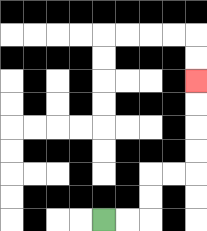{'start': '[4, 9]', 'end': '[8, 3]', 'path_directions': 'R,R,U,U,R,R,U,U,U,U', 'path_coordinates': '[[4, 9], [5, 9], [6, 9], [6, 8], [6, 7], [7, 7], [8, 7], [8, 6], [8, 5], [8, 4], [8, 3]]'}